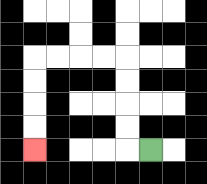{'start': '[6, 6]', 'end': '[1, 6]', 'path_directions': 'L,U,U,U,U,L,L,L,L,D,D,D,D', 'path_coordinates': '[[6, 6], [5, 6], [5, 5], [5, 4], [5, 3], [5, 2], [4, 2], [3, 2], [2, 2], [1, 2], [1, 3], [1, 4], [1, 5], [1, 6]]'}